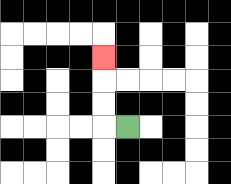{'start': '[5, 5]', 'end': '[4, 2]', 'path_directions': 'L,U,U,U', 'path_coordinates': '[[5, 5], [4, 5], [4, 4], [4, 3], [4, 2]]'}